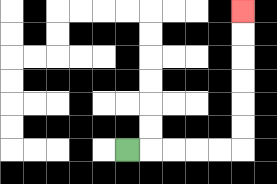{'start': '[5, 6]', 'end': '[10, 0]', 'path_directions': 'R,R,R,R,R,U,U,U,U,U,U', 'path_coordinates': '[[5, 6], [6, 6], [7, 6], [8, 6], [9, 6], [10, 6], [10, 5], [10, 4], [10, 3], [10, 2], [10, 1], [10, 0]]'}